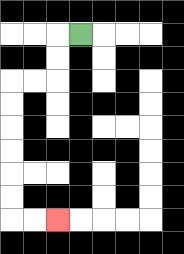{'start': '[3, 1]', 'end': '[2, 9]', 'path_directions': 'L,D,D,L,L,D,D,D,D,D,D,R,R', 'path_coordinates': '[[3, 1], [2, 1], [2, 2], [2, 3], [1, 3], [0, 3], [0, 4], [0, 5], [0, 6], [0, 7], [0, 8], [0, 9], [1, 9], [2, 9]]'}